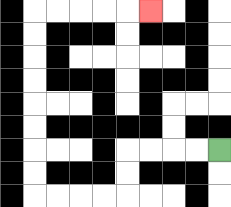{'start': '[9, 6]', 'end': '[6, 0]', 'path_directions': 'L,L,L,L,D,D,L,L,L,L,U,U,U,U,U,U,U,U,R,R,R,R,R', 'path_coordinates': '[[9, 6], [8, 6], [7, 6], [6, 6], [5, 6], [5, 7], [5, 8], [4, 8], [3, 8], [2, 8], [1, 8], [1, 7], [1, 6], [1, 5], [1, 4], [1, 3], [1, 2], [1, 1], [1, 0], [2, 0], [3, 0], [4, 0], [5, 0], [6, 0]]'}